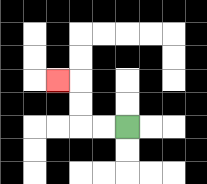{'start': '[5, 5]', 'end': '[2, 3]', 'path_directions': 'L,L,U,U,L', 'path_coordinates': '[[5, 5], [4, 5], [3, 5], [3, 4], [3, 3], [2, 3]]'}